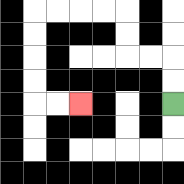{'start': '[7, 4]', 'end': '[3, 4]', 'path_directions': 'U,U,L,L,U,U,L,L,L,L,D,D,D,D,R,R', 'path_coordinates': '[[7, 4], [7, 3], [7, 2], [6, 2], [5, 2], [5, 1], [5, 0], [4, 0], [3, 0], [2, 0], [1, 0], [1, 1], [1, 2], [1, 3], [1, 4], [2, 4], [3, 4]]'}